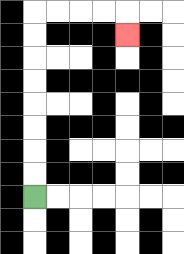{'start': '[1, 8]', 'end': '[5, 1]', 'path_directions': 'U,U,U,U,U,U,U,U,R,R,R,R,D', 'path_coordinates': '[[1, 8], [1, 7], [1, 6], [1, 5], [1, 4], [1, 3], [1, 2], [1, 1], [1, 0], [2, 0], [3, 0], [4, 0], [5, 0], [5, 1]]'}